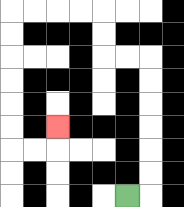{'start': '[5, 8]', 'end': '[2, 5]', 'path_directions': 'R,U,U,U,U,U,U,L,L,U,U,L,L,L,L,D,D,D,D,D,D,R,R,U', 'path_coordinates': '[[5, 8], [6, 8], [6, 7], [6, 6], [6, 5], [6, 4], [6, 3], [6, 2], [5, 2], [4, 2], [4, 1], [4, 0], [3, 0], [2, 0], [1, 0], [0, 0], [0, 1], [0, 2], [0, 3], [0, 4], [0, 5], [0, 6], [1, 6], [2, 6], [2, 5]]'}